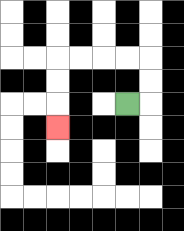{'start': '[5, 4]', 'end': '[2, 5]', 'path_directions': 'R,U,U,L,L,L,L,D,D,D', 'path_coordinates': '[[5, 4], [6, 4], [6, 3], [6, 2], [5, 2], [4, 2], [3, 2], [2, 2], [2, 3], [2, 4], [2, 5]]'}